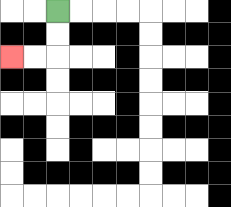{'start': '[2, 0]', 'end': '[0, 2]', 'path_directions': 'D,D,L,L', 'path_coordinates': '[[2, 0], [2, 1], [2, 2], [1, 2], [0, 2]]'}